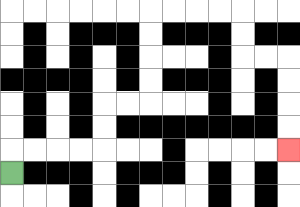{'start': '[0, 7]', 'end': '[12, 6]', 'path_directions': 'U,R,R,R,R,U,U,R,R,U,U,U,U,R,R,R,R,D,D,R,R,D,D,D,D', 'path_coordinates': '[[0, 7], [0, 6], [1, 6], [2, 6], [3, 6], [4, 6], [4, 5], [4, 4], [5, 4], [6, 4], [6, 3], [6, 2], [6, 1], [6, 0], [7, 0], [8, 0], [9, 0], [10, 0], [10, 1], [10, 2], [11, 2], [12, 2], [12, 3], [12, 4], [12, 5], [12, 6]]'}